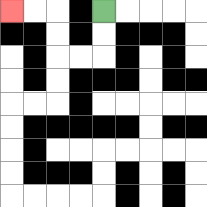{'start': '[4, 0]', 'end': '[0, 0]', 'path_directions': 'D,D,L,L,U,U,L,L', 'path_coordinates': '[[4, 0], [4, 1], [4, 2], [3, 2], [2, 2], [2, 1], [2, 0], [1, 0], [0, 0]]'}